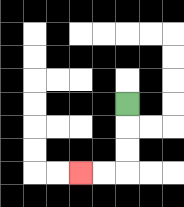{'start': '[5, 4]', 'end': '[3, 7]', 'path_directions': 'D,D,D,L,L', 'path_coordinates': '[[5, 4], [5, 5], [5, 6], [5, 7], [4, 7], [3, 7]]'}